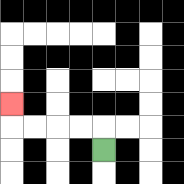{'start': '[4, 6]', 'end': '[0, 4]', 'path_directions': 'U,L,L,L,L,U', 'path_coordinates': '[[4, 6], [4, 5], [3, 5], [2, 5], [1, 5], [0, 5], [0, 4]]'}